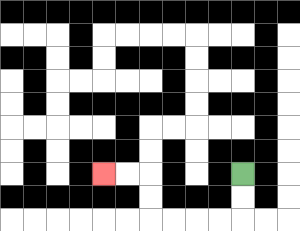{'start': '[10, 7]', 'end': '[4, 7]', 'path_directions': 'D,D,L,L,L,L,U,U,L,L', 'path_coordinates': '[[10, 7], [10, 8], [10, 9], [9, 9], [8, 9], [7, 9], [6, 9], [6, 8], [6, 7], [5, 7], [4, 7]]'}